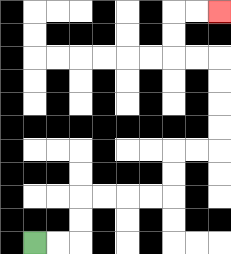{'start': '[1, 10]', 'end': '[9, 0]', 'path_directions': 'R,R,U,U,R,R,R,R,U,U,R,R,U,U,U,U,L,L,U,U,R,R', 'path_coordinates': '[[1, 10], [2, 10], [3, 10], [3, 9], [3, 8], [4, 8], [5, 8], [6, 8], [7, 8], [7, 7], [7, 6], [8, 6], [9, 6], [9, 5], [9, 4], [9, 3], [9, 2], [8, 2], [7, 2], [7, 1], [7, 0], [8, 0], [9, 0]]'}